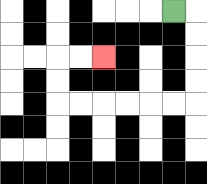{'start': '[7, 0]', 'end': '[4, 2]', 'path_directions': 'R,D,D,D,D,L,L,L,L,L,L,U,U,R,R', 'path_coordinates': '[[7, 0], [8, 0], [8, 1], [8, 2], [8, 3], [8, 4], [7, 4], [6, 4], [5, 4], [4, 4], [3, 4], [2, 4], [2, 3], [2, 2], [3, 2], [4, 2]]'}